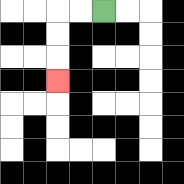{'start': '[4, 0]', 'end': '[2, 3]', 'path_directions': 'L,L,D,D,D', 'path_coordinates': '[[4, 0], [3, 0], [2, 0], [2, 1], [2, 2], [2, 3]]'}